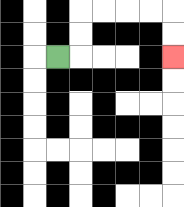{'start': '[2, 2]', 'end': '[7, 2]', 'path_directions': 'R,U,U,R,R,R,R,D,D', 'path_coordinates': '[[2, 2], [3, 2], [3, 1], [3, 0], [4, 0], [5, 0], [6, 0], [7, 0], [7, 1], [7, 2]]'}